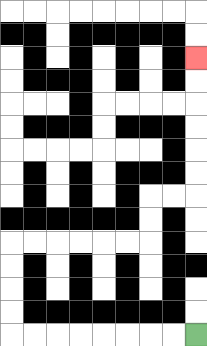{'start': '[8, 14]', 'end': '[8, 2]', 'path_directions': 'L,L,L,L,L,L,L,L,U,U,U,U,R,R,R,R,R,R,U,U,R,R,U,U,U,U,U,U', 'path_coordinates': '[[8, 14], [7, 14], [6, 14], [5, 14], [4, 14], [3, 14], [2, 14], [1, 14], [0, 14], [0, 13], [0, 12], [0, 11], [0, 10], [1, 10], [2, 10], [3, 10], [4, 10], [5, 10], [6, 10], [6, 9], [6, 8], [7, 8], [8, 8], [8, 7], [8, 6], [8, 5], [8, 4], [8, 3], [8, 2]]'}